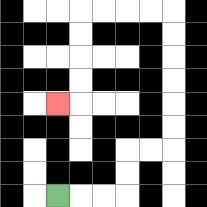{'start': '[2, 8]', 'end': '[2, 4]', 'path_directions': 'R,R,R,U,U,R,R,U,U,U,U,U,U,L,L,L,L,D,D,D,D,L', 'path_coordinates': '[[2, 8], [3, 8], [4, 8], [5, 8], [5, 7], [5, 6], [6, 6], [7, 6], [7, 5], [7, 4], [7, 3], [7, 2], [7, 1], [7, 0], [6, 0], [5, 0], [4, 0], [3, 0], [3, 1], [3, 2], [3, 3], [3, 4], [2, 4]]'}